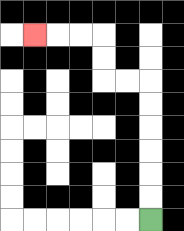{'start': '[6, 9]', 'end': '[1, 1]', 'path_directions': 'U,U,U,U,U,U,L,L,U,U,L,L,L', 'path_coordinates': '[[6, 9], [6, 8], [6, 7], [6, 6], [6, 5], [6, 4], [6, 3], [5, 3], [4, 3], [4, 2], [4, 1], [3, 1], [2, 1], [1, 1]]'}